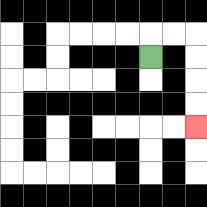{'start': '[6, 2]', 'end': '[8, 5]', 'path_directions': 'U,R,R,D,D,D,D', 'path_coordinates': '[[6, 2], [6, 1], [7, 1], [8, 1], [8, 2], [8, 3], [8, 4], [8, 5]]'}